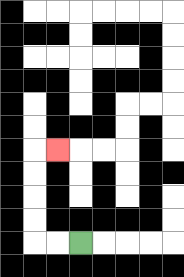{'start': '[3, 10]', 'end': '[2, 6]', 'path_directions': 'L,L,U,U,U,U,R', 'path_coordinates': '[[3, 10], [2, 10], [1, 10], [1, 9], [1, 8], [1, 7], [1, 6], [2, 6]]'}